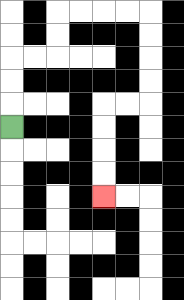{'start': '[0, 5]', 'end': '[4, 8]', 'path_directions': 'U,U,U,R,R,U,U,R,R,R,R,D,D,D,D,L,L,D,D,D,D', 'path_coordinates': '[[0, 5], [0, 4], [0, 3], [0, 2], [1, 2], [2, 2], [2, 1], [2, 0], [3, 0], [4, 0], [5, 0], [6, 0], [6, 1], [6, 2], [6, 3], [6, 4], [5, 4], [4, 4], [4, 5], [4, 6], [4, 7], [4, 8]]'}